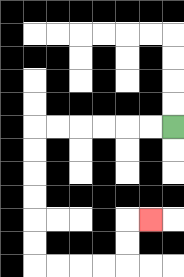{'start': '[7, 5]', 'end': '[6, 9]', 'path_directions': 'L,L,L,L,L,L,D,D,D,D,D,D,R,R,R,R,U,U,R', 'path_coordinates': '[[7, 5], [6, 5], [5, 5], [4, 5], [3, 5], [2, 5], [1, 5], [1, 6], [1, 7], [1, 8], [1, 9], [1, 10], [1, 11], [2, 11], [3, 11], [4, 11], [5, 11], [5, 10], [5, 9], [6, 9]]'}